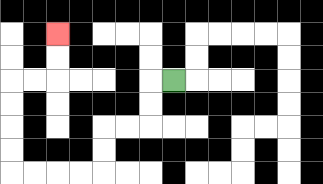{'start': '[7, 3]', 'end': '[2, 1]', 'path_directions': 'L,D,D,L,L,D,D,L,L,L,L,U,U,U,U,R,R,U,U', 'path_coordinates': '[[7, 3], [6, 3], [6, 4], [6, 5], [5, 5], [4, 5], [4, 6], [4, 7], [3, 7], [2, 7], [1, 7], [0, 7], [0, 6], [0, 5], [0, 4], [0, 3], [1, 3], [2, 3], [2, 2], [2, 1]]'}